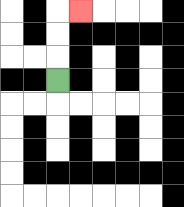{'start': '[2, 3]', 'end': '[3, 0]', 'path_directions': 'U,U,U,R', 'path_coordinates': '[[2, 3], [2, 2], [2, 1], [2, 0], [3, 0]]'}